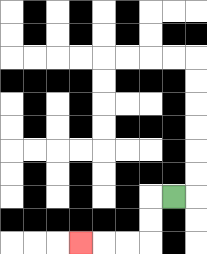{'start': '[7, 8]', 'end': '[3, 10]', 'path_directions': 'L,D,D,L,L,L', 'path_coordinates': '[[7, 8], [6, 8], [6, 9], [6, 10], [5, 10], [4, 10], [3, 10]]'}